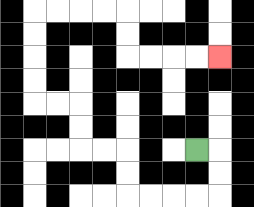{'start': '[8, 6]', 'end': '[9, 2]', 'path_directions': 'R,D,D,L,L,L,L,U,U,L,L,U,U,L,L,U,U,U,U,R,R,R,R,D,D,R,R,R,R', 'path_coordinates': '[[8, 6], [9, 6], [9, 7], [9, 8], [8, 8], [7, 8], [6, 8], [5, 8], [5, 7], [5, 6], [4, 6], [3, 6], [3, 5], [3, 4], [2, 4], [1, 4], [1, 3], [1, 2], [1, 1], [1, 0], [2, 0], [3, 0], [4, 0], [5, 0], [5, 1], [5, 2], [6, 2], [7, 2], [8, 2], [9, 2]]'}